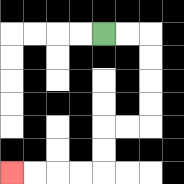{'start': '[4, 1]', 'end': '[0, 7]', 'path_directions': 'R,R,D,D,D,D,L,L,D,D,L,L,L,L', 'path_coordinates': '[[4, 1], [5, 1], [6, 1], [6, 2], [6, 3], [6, 4], [6, 5], [5, 5], [4, 5], [4, 6], [4, 7], [3, 7], [2, 7], [1, 7], [0, 7]]'}